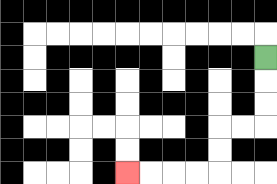{'start': '[11, 2]', 'end': '[5, 7]', 'path_directions': 'D,D,D,L,L,D,D,L,L,L,L', 'path_coordinates': '[[11, 2], [11, 3], [11, 4], [11, 5], [10, 5], [9, 5], [9, 6], [9, 7], [8, 7], [7, 7], [6, 7], [5, 7]]'}